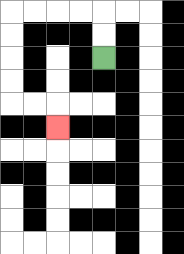{'start': '[4, 2]', 'end': '[2, 5]', 'path_directions': 'U,U,L,L,L,L,D,D,D,D,R,R,D', 'path_coordinates': '[[4, 2], [4, 1], [4, 0], [3, 0], [2, 0], [1, 0], [0, 0], [0, 1], [0, 2], [0, 3], [0, 4], [1, 4], [2, 4], [2, 5]]'}